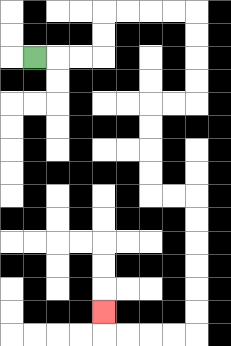{'start': '[1, 2]', 'end': '[4, 13]', 'path_directions': 'R,R,R,U,U,R,R,R,R,D,D,D,D,L,L,D,D,D,D,R,R,D,D,D,D,D,D,L,L,L,L,U', 'path_coordinates': '[[1, 2], [2, 2], [3, 2], [4, 2], [4, 1], [4, 0], [5, 0], [6, 0], [7, 0], [8, 0], [8, 1], [8, 2], [8, 3], [8, 4], [7, 4], [6, 4], [6, 5], [6, 6], [6, 7], [6, 8], [7, 8], [8, 8], [8, 9], [8, 10], [8, 11], [8, 12], [8, 13], [8, 14], [7, 14], [6, 14], [5, 14], [4, 14], [4, 13]]'}